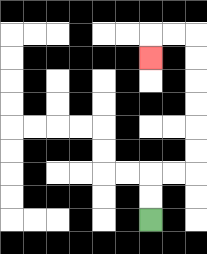{'start': '[6, 9]', 'end': '[6, 2]', 'path_directions': 'U,U,R,R,U,U,U,U,U,U,L,L,D', 'path_coordinates': '[[6, 9], [6, 8], [6, 7], [7, 7], [8, 7], [8, 6], [8, 5], [8, 4], [8, 3], [8, 2], [8, 1], [7, 1], [6, 1], [6, 2]]'}